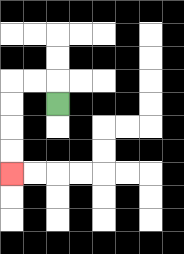{'start': '[2, 4]', 'end': '[0, 7]', 'path_directions': 'U,L,L,D,D,D,D', 'path_coordinates': '[[2, 4], [2, 3], [1, 3], [0, 3], [0, 4], [0, 5], [0, 6], [0, 7]]'}